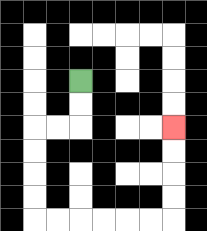{'start': '[3, 3]', 'end': '[7, 5]', 'path_directions': 'D,D,L,L,D,D,D,D,R,R,R,R,R,R,U,U,U,U', 'path_coordinates': '[[3, 3], [3, 4], [3, 5], [2, 5], [1, 5], [1, 6], [1, 7], [1, 8], [1, 9], [2, 9], [3, 9], [4, 9], [5, 9], [6, 9], [7, 9], [7, 8], [7, 7], [7, 6], [7, 5]]'}